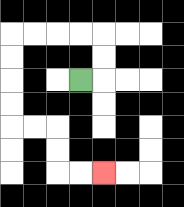{'start': '[3, 3]', 'end': '[4, 7]', 'path_directions': 'R,U,U,L,L,L,L,D,D,D,D,R,R,D,D,R,R', 'path_coordinates': '[[3, 3], [4, 3], [4, 2], [4, 1], [3, 1], [2, 1], [1, 1], [0, 1], [0, 2], [0, 3], [0, 4], [0, 5], [1, 5], [2, 5], [2, 6], [2, 7], [3, 7], [4, 7]]'}